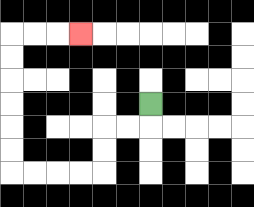{'start': '[6, 4]', 'end': '[3, 1]', 'path_directions': 'D,L,L,D,D,L,L,L,L,U,U,U,U,U,U,R,R,R', 'path_coordinates': '[[6, 4], [6, 5], [5, 5], [4, 5], [4, 6], [4, 7], [3, 7], [2, 7], [1, 7], [0, 7], [0, 6], [0, 5], [0, 4], [0, 3], [0, 2], [0, 1], [1, 1], [2, 1], [3, 1]]'}